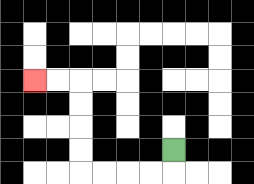{'start': '[7, 6]', 'end': '[1, 3]', 'path_directions': 'D,L,L,L,L,U,U,U,U,L,L', 'path_coordinates': '[[7, 6], [7, 7], [6, 7], [5, 7], [4, 7], [3, 7], [3, 6], [3, 5], [3, 4], [3, 3], [2, 3], [1, 3]]'}